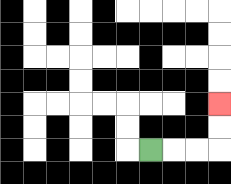{'start': '[6, 6]', 'end': '[9, 4]', 'path_directions': 'R,R,R,U,U', 'path_coordinates': '[[6, 6], [7, 6], [8, 6], [9, 6], [9, 5], [9, 4]]'}